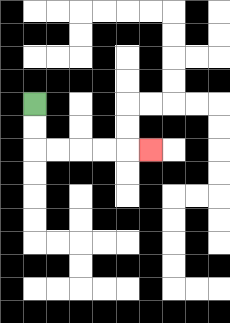{'start': '[1, 4]', 'end': '[6, 6]', 'path_directions': 'D,D,R,R,R,R,R', 'path_coordinates': '[[1, 4], [1, 5], [1, 6], [2, 6], [3, 6], [4, 6], [5, 6], [6, 6]]'}